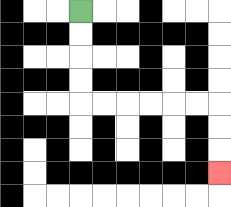{'start': '[3, 0]', 'end': '[9, 7]', 'path_directions': 'D,D,D,D,R,R,R,R,R,R,D,D,D', 'path_coordinates': '[[3, 0], [3, 1], [3, 2], [3, 3], [3, 4], [4, 4], [5, 4], [6, 4], [7, 4], [8, 4], [9, 4], [9, 5], [9, 6], [9, 7]]'}